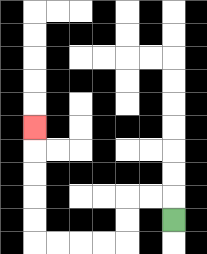{'start': '[7, 9]', 'end': '[1, 5]', 'path_directions': 'U,L,L,D,D,L,L,L,L,U,U,U,U,U', 'path_coordinates': '[[7, 9], [7, 8], [6, 8], [5, 8], [5, 9], [5, 10], [4, 10], [3, 10], [2, 10], [1, 10], [1, 9], [1, 8], [1, 7], [1, 6], [1, 5]]'}